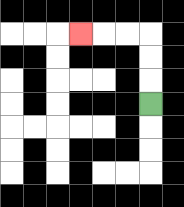{'start': '[6, 4]', 'end': '[3, 1]', 'path_directions': 'U,U,U,L,L,L', 'path_coordinates': '[[6, 4], [6, 3], [6, 2], [6, 1], [5, 1], [4, 1], [3, 1]]'}